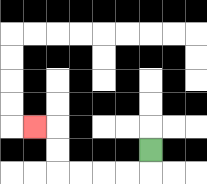{'start': '[6, 6]', 'end': '[1, 5]', 'path_directions': 'D,L,L,L,L,U,U,L', 'path_coordinates': '[[6, 6], [6, 7], [5, 7], [4, 7], [3, 7], [2, 7], [2, 6], [2, 5], [1, 5]]'}